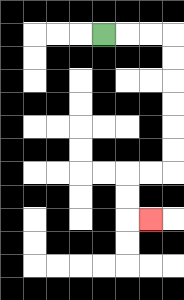{'start': '[4, 1]', 'end': '[6, 9]', 'path_directions': 'R,R,R,D,D,D,D,D,D,L,L,D,D,R', 'path_coordinates': '[[4, 1], [5, 1], [6, 1], [7, 1], [7, 2], [7, 3], [7, 4], [7, 5], [7, 6], [7, 7], [6, 7], [5, 7], [5, 8], [5, 9], [6, 9]]'}